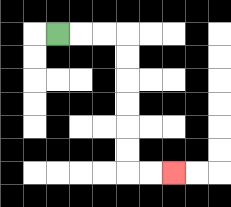{'start': '[2, 1]', 'end': '[7, 7]', 'path_directions': 'R,R,R,D,D,D,D,D,D,R,R', 'path_coordinates': '[[2, 1], [3, 1], [4, 1], [5, 1], [5, 2], [5, 3], [5, 4], [5, 5], [5, 6], [5, 7], [6, 7], [7, 7]]'}